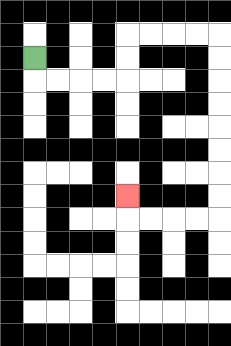{'start': '[1, 2]', 'end': '[5, 8]', 'path_directions': 'D,R,R,R,R,U,U,R,R,R,R,D,D,D,D,D,D,D,D,L,L,L,L,U', 'path_coordinates': '[[1, 2], [1, 3], [2, 3], [3, 3], [4, 3], [5, 3], [5, 2], [5, 1], [6, 1], [7, 1], [8, 1], [9, 1], [9, 2], [9, 3], [9, 4], [9, 5], [9, 6], [9, 7], [9, 8], [9, 9], [8, 9], [7, 9], [6, 9], [5, 9], [5, 8]]'}